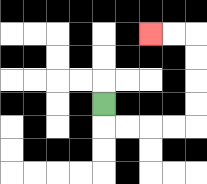{'start': '[4, 4]', 'end': '[6, 1]', 'path_directions': 'D,R,R,R,R,U,U,U,U,L,L', 'path_coordinates': '[[4, 4], [4, 5], [5, 5], [6, 5], [7, 5], [8, 5], [8, 4], [8, 3], [8, 2], [8, 1], [7, 1], [6, 1]]'}